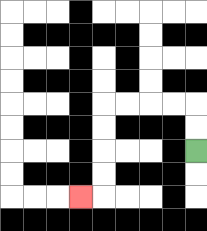{'start': '[8, 6]', 'end': '[3, 8]', 'path_directions': 'U,U,L,L,L,L,D,D,D,D,L', 'path_coordinates': '[[8, 6], [8, 5], [8, 4], [7, 4], [6, 4], [5, 4], [4, 4], [4, 5], [4, 6], [4, 7], [4, 8], [3, 8]]'}